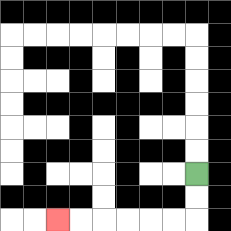{'start': '[8, 7]', 'end': '[2, 9]', 'path_directions': 'D,D,L,L,L,L,L,L', 'path_coordinates': '[[8, 7], [8, 8], [8, 9], [7, 9], [6, 9], [5, 9], [4, 9], [3, 9], [2, 9]]'}